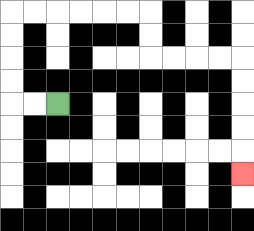{'start': '[2, 4]', 'end': '[10, 7]', 'path_directions': 'L,L,U,U,U,U,R,R,R,R,R,R,D,D,R,R,R,R,D,D,D,D,D', 'path_coordinates': '[[2, 4], [1, 4], [0, 4], [0, 3], [0, 2], [0, 1], [0, 0], [1, 0], [2, 0], [3, 0], [4, 0], [5, 0], [6, 0], [6, 1], [6, 2], [7, 2], [8, 2], [9, 2], [10, 2], [10, 3], [10, 4], [10, 5], [10, 6], [10, 7]]'}